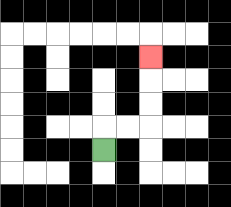{'start': '[4, 6]', 'end': '[6, 2]', 'path_directions': 'U,R,R,U,U,U', 'path_coordinates': '[[4, 6], [4, 5], [5, 5], [6, 5], [6, 4], [6, 3], [6, 2]]'}